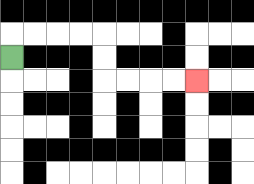{'start': '[0, 2]', 'end': '[8, 3]', 'path_directions': 'U,R,R,R,R,D,D,R,R,R,R', 'path_coordinates': '[[0, 2], [0, 1], [1, 1], [2, 1], [3, 1], [4, 1], [4, 2], [4, 3], [5, 3], [6, 3], [7, 3], [8, 3]]'}